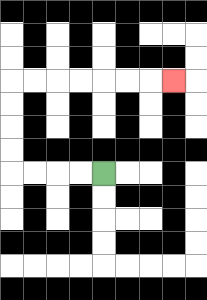{'start': '[4, 7]', 'end': '[7, 3]', 'path_directions': 'L,L,L,L,U,U,U,U,R,R,R,R,R,R,R', 'path_coordinates': '[[4, 7], [3, 7], [2, 7], [1, 7], [0, 7], [0, 6], [0, 5], [0, 4], [0, 3], [1, 3], [2, 3], [3, 3], [4, 3], [5, 3], [6, 3], [7, 3]]'}